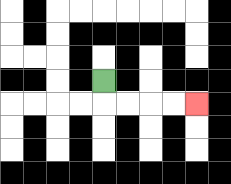{'start': '[4, 3]', 'end': '[8, 4]', 'path_directions': 'D,R,R,R,R', 'path_coordinates': '[[4, 3], [4, 4], [5, 4], [6, 4], [7, 4], [8, 4]]'}